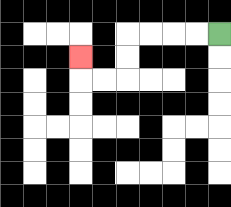{'start': '[9, 1]', 'end': '[3, 2]', 'path_directions': 'L,L,L,L,D,D,L,L,U', 'path_coordinates': '[[9, 1], [8, 1], [7, 1], [6, 1], [5, 1], [5, 2], [5, 3], [4, 3], [3, 3], [3, 2]]'}